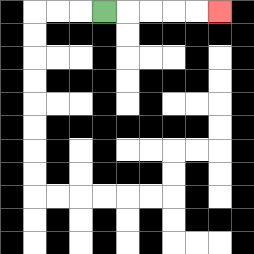{'start': '[4, 0]', 'end': '[9, 0]', 'path_directions': 'R,R,R,R,R', 'path_coordinates': '[[4, 0], [5, 0], [6, 0], [7, 0], [8, 0], [9, 0]]'}